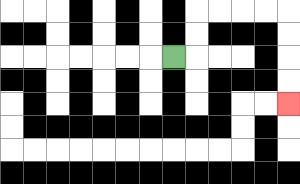{'start': '[7, 2]', 'end': '[12, 4]', 'path_directions': 'R,U,U,R,R,R,R,D,D,D,D', 'path_coordinates': '[[7, 2], [8, 2], [8, 1], [8, 0], [9, 0], [10, 0], [11, 0], [12, 0], [12, 1], [12, 2], [12, 3], [12, 4]]'}